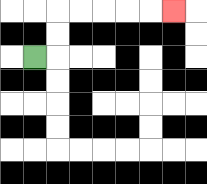{'start': '[1, 2]', 'end': '[7, 0]', 'path_directions': 'R,U,U,R,R,R,R,R', 'path_coordinates': '[[1, 2], [2, 2], [2, 1], [2, 0], [3, 0], [4, 0], [5, 0], [6, 0], [7, 0]]'}